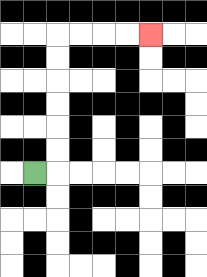{'start': '[1, 7]', 'end': '[6, 1]', 'path_directions': 'R,U,U,U,U,U,U,R,R,R,R', 'path_coordinates': '[[1, 7], [2, 7], [2, 6], [2, 5], [2, 4], [2, 3], [2, 2], [2, 1], [3, 1], [4, 1], [5, 1], [6, 1]]'}